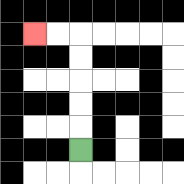{'start': '[3, 6]', 'end': '[1, 1]', 'path_directions': 'U,U,U,U,U,L,L', 'path_coordinates': '[[3, 6], [3, 5], [3, 4], [3, 3], [3, 2], [3, 1], [2, 1], [1, 1]]'}